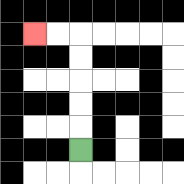{'start': '[3, 6]', 'end': '[1, 1]', 'path_directions': 'U,U,U,U,U,L,L', 'path_coordinates': '[[3, 6], [3, 5], [3, 4], [3, 3], [3, 2], [3, 1], [2, 1], [1, 1]]'}